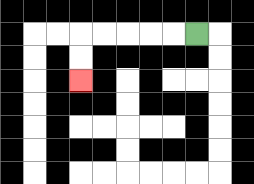{'start': '[8, 1]', 'end': '[3, 3]', 'path_directions': 'L,L,L,L,L,D,D', 'path_coordinates': '[[8, 1], [7, 1], [6, 1], [5, 1], [4, 1], [3, 1], [3, 2], [3, 3]]'}